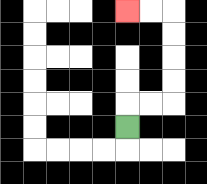{'start': '[5, 5]', 'end': '[5, 0]', 'path_directions': 'U,R,R,U,U,U,U,L,L', 'path_coordinates': '[[5, 5], [5, 4], [6, 4], [7, 4], [7, 3], [7, 2], [7, 1], [7, 0], [6, 0], [5, 0]]'}